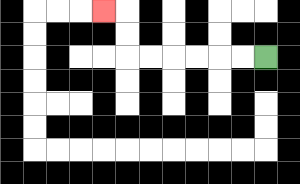{'start': '[11, 2]', 'end': '[4, 0]', 'path_directions': 'L,L,L,L,L,L,U,U,L', 'path_coordinates': '[[11, 2], [10, 2], [9, 2], [8, 2], [7, 2], [6, 2], [5, 2], [5, 1], [5, 0], [4, 0]]'}